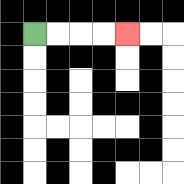{'start': '[1, 1]', 'end': '[5, 1]', 'path_directions': 'R,R,R,R', 'path_coordinates': '[[1, 1], [2, 1], [3, 1], [4, 1], [5, 1]]'}